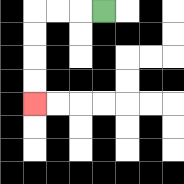{'start': '[4, 0]', 'end': '[1, 4]', 'path_directions': 'L,L,L,D,D,D,D', 'path_coordinates': '[[4, 0], [3, 0], [2, 0], [1, 0], [1, 1], [1, 2], [1, 3], [1, 4]]'}